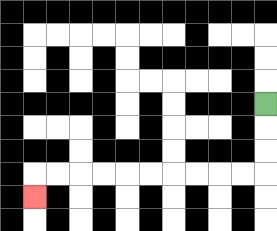{'start': '[11, 4]', 'end': '[1, 8]', 'path_directions': 'D,D,D,L,L,L,L,L,L,L,L,L,L,D', 'path_coordinates': '[[11, 4], [11, 5], [11, 6], [11, 7], [10, 7], [9, 7], [8, 7], [7, 7], [6, 7], [5, 7], [4, 7], [3, 7], [2, 7], [1, 7], [1, 8]]'}